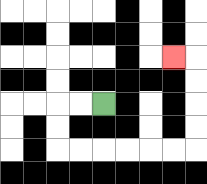{'start': '[4, 4]', 'end': '[7, 2]', 'path_directions': 'L,L,D,D,R,R,R,R,R,R,U,U,U,U,L', 'path_coordinates': '[[4, 4], [3, 4], [2, 4], [2, 5], [2, 6], [3, 6], [4, 6], [5, 6], [6, 6], [7, 6], [8, 6], [8, 5], [8, 4], [8, 3], [8, 2], [7, 2]]'}